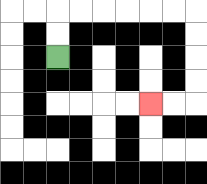{'start': '[2, 2]', 'end': '[6, 4]', 'path_directions': 'U,U,R,R,R,R,R,R,D,D,D,D,L,L', 'path_coordinates': '[[2, 2], [2, 1], [2, 0], [3, 0], [4, 0], [5, 0], [6, 0], [7, 0], [8, 0], [8, 1], [8, 2], [8, 3], [8, 4], [7, 4], [6, 4]]'}